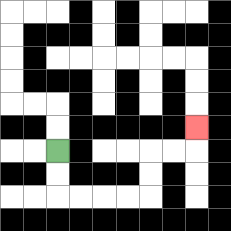{'start': '[2, 6]', 'end': '[8, 5]', 'path_directions': 'D,D,R,R,R,R,U,U,R,R,U', 'path_coordinates': '[[2, 6], [2, 7], [2, 8], [3, 8], [4, 8], [5, 8], [6, 8], [6, 7], [6, 6], [7, 6], [8, 6], [8, 5]]'}